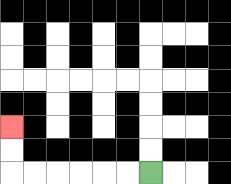{'start': '[6, 7]', 'end': '[0, 5]', 'path_directions': 'L,L,L,L,L,L,U,U', 'path_coordinates': '[[6, 7], [5, 7], [4, 7], [3, 7], [2, 7], [1, 7], [0, 7], [0, 6], [0, 5]]'}